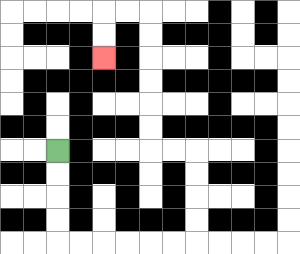{'start': '[2, 6]', 'end': '[4, 2]', 'path_directions': 'D,D,D,D,R,R,R,R,R,R,U,U,U,U,L,L,U,U,U,U,U,U,L,L,D,D', 'path_coordinates': '[[2, 6], [2, 7], [2, 8], [2, 9], [2, 10], [3, 10], [4, 10], [5, 10], [6, 10], [7, 10], [8, 10], [8, 9], [8, 8], [8, 7], [8, 6], [7, 6], [6, 6], [6, 5], [6, 4], [6, 3], [6, 2], [6, 1], [6, 0], [5, 0], [4, 0], [4, 1], [4, 2]]'}